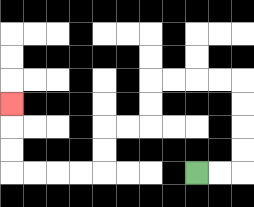{'start': '[8, 7]', 'end': '[0, 4]', 'path_directions': 'R,R,U,U,U,U,L,L,L,L,D,D,L,L,D,D,L,L,L,L,U,U,U', 'path_coordinates': '[[8, 7], [9, 7], [10, 7], [10, 6], [10, 5], [10, 4], [10, 3], [9, 3], [8, 3], [7, 3], [6, 3], [6, 4], [6, 5], [5, 5], [4, 5], [4, 6], [4, 7], [3, 7], [2, 7], [1, 7], [0, 7], [0, 6], [0, 5], [0, 4]]'}